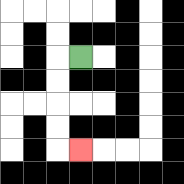{'start': '[3, 2]', 'end': '[3, 6]', 'path_directions': 'L,D,D,D,D,R', 'path_coordinates': '[[3, 2], [2, 2], [2, 3], [2, 4], [2, 5], [2, 6], [3, 6]]'}